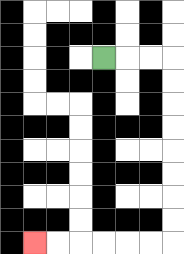{'start': '[4, 2]', 'end': '[1, 10]', 'path_directions': 'R,R,R,D,D,D,D,D,D,D,D,L,L,L,L,L,L', 'path_coordinates': '[[4, 2], [5, 2], [6, 2], [7, 2], [7, 3], [7, 4], [7, 5], [7, 6], [7, 7], [7, 8], [7, 9], [7, 10], [6, 10], [5, 10], [4, 10], [3, 10], [2, 10], [1, 10]]'}